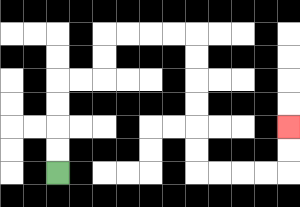{'start': '[2, 7]', 'end': '[12, 5]', 'path_directions': 'U,U,U,U,R,R,U,U,R,R,R,R,D,D,D,D,D,D,R,R,R,R,U,U', 'path_coordinates': '[[2, 7], [2, 6], [2, 5], [2, 4], [2, 3], [3, 3], [4, 3], [4, 2], [4, 1], [5, 1], [6, 1], [7, 1], [8, 1], [8, 2], [8, 3], [8, 4], [8, 5], [8, 6], [8, 7], [9, 7], [10, 7], [11, 7], [12, 7], [12, 6], [12, 5]]'}